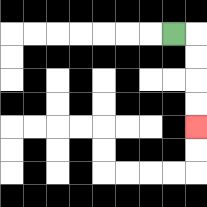{'start': '[7, 1]', 'end': '[8, 5]', 'path_directions': 'R,D,D,D,D', 'path_coordinates': '[[7, 1], [8, 1], [8, 2], [8, 3], [8, 4], [8, 5]]'}